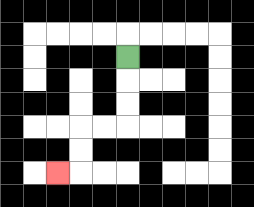{'start': '[5, 2]', 'end': '[2, 7]', 'path_directions': 'D,D,D,L,L,D,D,L', 'path_coordinates': '[[5, 2], [5, 3], [5, 4], [5, 5], [4, 5], [3, 5], [3, 6], [3, 7], [2, 7]]'}